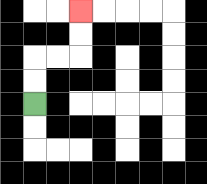{'start': '[1, 4]', 'end': '[3, 0]', 'path_directions': 'U,U,R,R,U,U', 'path_coordinates': '[[1, 4], [1, 3], [1, 2], [2, 2], [3, 2], [3, 1], [3, 0]]'}